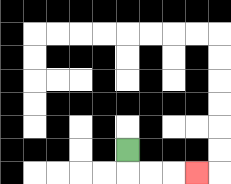{'start': '[5, 6]', 'end': '[8, 7]', 'path_directions': 'D,R,R,R', 'path_coordinates': '[[5, 6], [5, 7], [6, 7], [7, 7], [8, 7]]'}